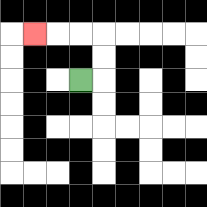{'start': '[3, 3]', 'end': '[1, 1]', 'path_directions': 'R,U,U,L,L,L', 'path_coordinates': '[[3, 3], [4, 3], [4, 2], [4, 1], [3, 1], [2, 1], [1, 1]]'}